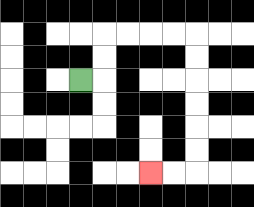{'start': '[3, 3]', 'end': '[6, 7]', 'path_directions': 'R,U,U,R,R,R,R,D,D,D,D,D,D,L,L', 'path_coordinates': '[[3, 3], [4, 3], [4, 2], [4, 1], [5, 1], [6, 1], [7, 1], [8, 1], [8, 2], [8, 3], [8, 4], [8, 5], [8, 6], [8, 7], [7, 7], [6, 7]]'}